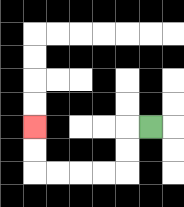{'start': '[6, 5]', 'end': '[1, 5]', 'path_directions': 'L,D,D,L,L,L,L,U,U', 'path_coordinates': '[[6, 5], [5, 5], [5, 6], [5, 7], [4, 7], [3, 7], [2, 7], [1, 7], [1, 6], [1, 5]]'}